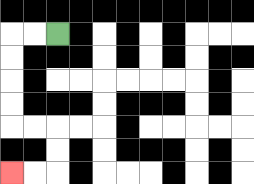{'start': '[2, 1]', 'end': '[0, 7]', 'path_directions': 'L,L,D,D,D,D,R,R,D,D,L,L', 'path_coordinates': '[[2, 1], [1, 1], [0, 1], [0, 2], [0, 3], [0, 4], [0, 5], [1, 5], [2, 5], [2, 6], [2, 7], [1, 7], [0, 7]]'}